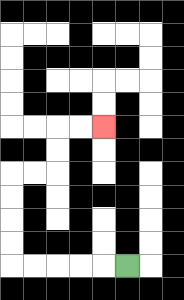{'start': '[5, 11]', 'end': '[4, 5]', 'path_directions': 'L,L,L,L,L,U,U,U,U,R,R,U,U,R,R', 'path_coordinates': '[[5, 11], [4, 11], [3, 11], [2, 11], [1, 11], [0, 11], [0, 10], [0, 9], [0, 8], [0, 7], [1, 7], [2, 7], [2, 6], [2, 5], [3, 5], [4, 5]]'}